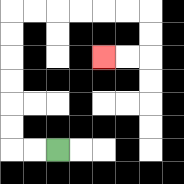{'start': '[2, 6]', 'end': '[4, 2]', 'path_directions': 'L,L,U,U,U,U,U,U,R,R,R,R,R,R,D,D,L,L', 'path_coordinates': '[[2, 6], [1, 6], [0, 6], [0, 5], [0, 4], [0, 3], [0, 2], [0, 1], [0, 0], [1, 0], [2, 0], [3, 0], [4, 0], [5, 0], [6, 0], [6, 1], [6, 2], [5, 2], [4, 2]]'}